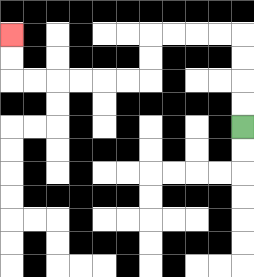{'start': '[10, 5]', 'end': '[0, 1]', 'path_directions': 'U,U,U,U,L,L,L,L,D,D,L,L,L,L,L,L,U,U', 'path_coordinates': '[[10, 5], [10, 4], [10, 3], [10, 2], [10, 1], [9, 1], [8, 1], [7, 1], [6, 1], [6, 2], [6, 3], [5, 3], [4, 3], [3, 3], [2, 3], [1, 3], [0, 3], [0, 2], [0, 1]]'}